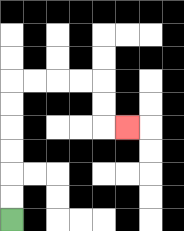{'start': '[0, 9]', 'end': '[5, 5]', 'path_directions': 'U,U,U,U,U,U,R,R,R,R,D,D,R', 'path_coordinates': '[[0, 9], [0, 8], [0, 7], [0, 6], [0, 5], [0, 4], [0, 3], [1, 3], [2, 3], [3, 3], [4, 3], [4, 4], [4, 5], [5, 5]]'}